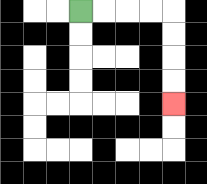{'start': '[3, 0]', 'end': '[7, 4]', 'path_directions': 'R,R,R,R,D,D,D,D', 'path_coordinates': '[[3, 0], [4, 0], [5, 0], [6, 0], [7, 0], [7, 1], [7, 2], [7, 3], [7, 4]]'}